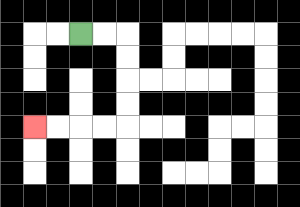{'start': '[3, 1]', 'end': '[1, 5]', 'path_directions': 'R,R,D,D,D,D,L,L,L,L', 'path_coordinates': '[[3, 1], [4, 1], [5, 1], [5, 2], [5, 3], [5, 4], [5, 5], [4, 5], [3, 5], [2, 5], [1, 5]]'}